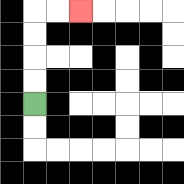{'start': '[1, 4]', 'end': '[3, 0]', 'path_directions': 'U,U,U,U,R,R', 'path_coordinates': '[[1, 4], [1, 3], [1, 2], [1, 1], [1, 0], [2, 0], [3, 0]]'}